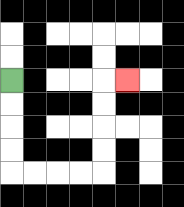{'start': '[0, 3]', 'end': '[5, 3]', 'path_directions': 'D,D,D,D,R,R,R,R,U,U,U,U,R', 'path_coordinates': '[[0, 3], [0, 4], [0, 5], [0, 6], [0, 7], [1, 7], [2, 7], [3, 7], [4, 7], [4, 6], [4, 5], [4, 4], [4, 3], [5, 3]]'}